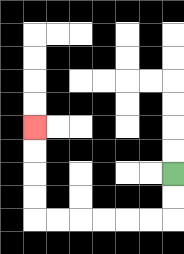{'start': '[7, 7]', 'end': '[1, 5]', 'path_directions': 'D,D,L,L,L,L,L,L,U,U,U,U', 'path_coordinates': '[[7, 7], [7, 8], [7, 9], [6, 9], [5, 9], [4, 9], [3, 9], [2, 9], [1, 9], [1, 8], [1, 7], [1, 6], [1, 5]]'}